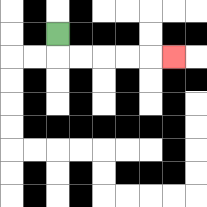{'start': '[2, 1]', 'end': '[7, 2]', 'path_directions': 'D,R,R,R,R,R', 'path_coordinates': '[[2, 1], [2, 2], [3, 2], [4, 2], [5, 2], [6, 2], [7, 2]]'}